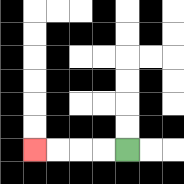{'start': '[5, 6]', 'end': '[1, 6]', 'path_directions': 'L,L,L,L', 'path_coordinates': '[[5, 6], [4, 6], [3, 6], [2, 6], [1, 6]]'}